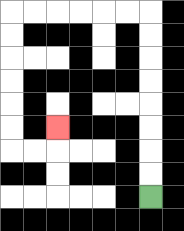{'start': '[6, 8]', 'end': '[2, 5]', 'path_directions': 'U,U,U,U,U,U,U,U,L,L,L,L,L,L,D,D,D,D,D,D,R,R,U', 'path_coordinates': '[[6, 8], [6, 7], [6, 6], [6, 5], [6, 4], [6, 3], [6, 2], [6, 1], [6, 0], [5, 0], [4, 0], [3, 0], [2, 0], [1, 0], [0, 0], [0, 1], [0, 2], [0, 3], [0, 4], [0, 5], [0, 6], [1, 6], [2, 6], [2, 5]]'}